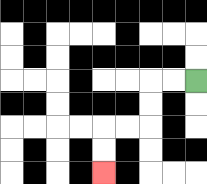{'start': '[8, 3]', 'end': '[4, 7]', 'path_directions': 'L,L,D,D,L,L,D,D', 'path_coordinates': '[[8, 3], [7, 3], [6, 3], [6, 4], [6, 5], [5, 5], [4, 5], [4, 6], [4, 7]]'}